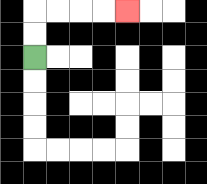{'start': '[1, 2]', 'end': '[5, 0]', 'path_directions': 'U,U,R,R,R,R', 'path_coordinates': '[[1, 2], [1, 1], [1, 0], [2, 0], [3, 0], [4, 0], [5, 0]]'}